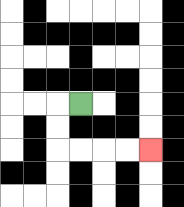{'start': '[3, 4]', 'end': '[6, 6]', 'path_directions': 'L,D,D,R,R,R,R', 'path_coordinates': '[[3, 4], [2, 4], [2, 5], [2, 6], [3, 6], [4, 6], [5, 6], [6, 6]]'}